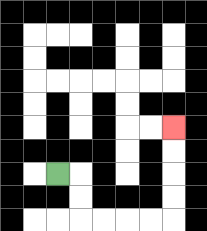{'start': '[2, 7]', 'end': '[7, 5]', 'path_directions': 'R,D,D,R,R,R,R,U,U,U,U', 'path_coordinates': '[[2, 7], [3, 7], [3, 8], [3, 9], [4, 9], [5, 9], [6, 9], [7, 9], [7, 8], [7, 7], [7, 6], [7, 5]]'}